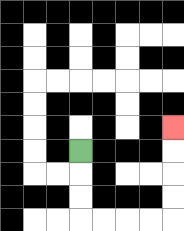{'start': '[3, 6]', 'end': '[7, 5]', 'path_directions': 'D,D,D,R,R,R,R,U,U,U,U', 'path_coordinates': '[[3, 6], [3, 7], [3, 8], [3, 9], [4, 9], [5, 9], [6, 9], [7, 9], [7, 8], [7, 7], [7, 6], [7, 5]]'}